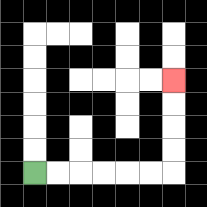{'start': '[1, 7]', 'end': '[7, 3]', 'path_directions': 'R,R,R,R,R,R,U,U,U,U', 'path_coordinates': '[[1, 7], [2, 7], [3, 7], [4, 7], [5, 7], [6, 7], [7, 7], [7, 6], [7, 5], [7, 4], [7, 3]]'}